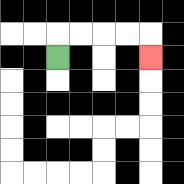{'start': '[2, 2]', 'end': '[6, 2]', 'path_directions': 'U,R,R,R,R,D', 'path_coordinates': '[[2, 2], [2, 1], [3, 1], [4, 1], [5, 1], [6, 1], [6, 2]]'}